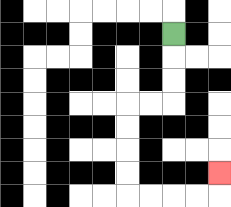{'start': '[7, 1]', 'end': '[9, 7]', 'path_directions': 'D,D,D,L,L,D,D,D,D,R,R,R,R,U', 'path_coordinates': '[[7, 1], [7, 2], [7, 3], [7, 4], [6, 4], [5, 4], [5, 5], [5, 6], [5, 7], [5, 8], [6, 8], [7, 8], [8, 8], [9, 8], [9, 7]]'}